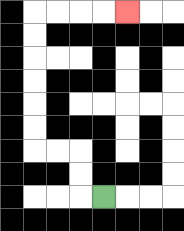{'start': '[4, 8]', 'end': '[5, 0]', 'path_directions': 'L,U,U,L,L,U,U,U,U,U,U,R,R,R,R', 'path_coordinates': '[[4, 8], [3, 8], [3, 7], [3, 6], [2, 6], [1, 6], [1, 5], [1, 4], [1, 3], [1, 2], [1, 1], [1, 0], [2, 0], [3, 0], [4, 0], [5, 0]]'}